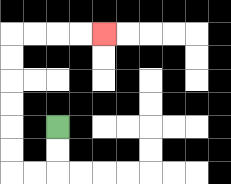{'start': '[2, 5]', 'end': '[4, 1]', 'path_directions': 'D,D,L,L,U,U,U,U,U,U,R,R,R,R', 'path_coordinates': '[[2, 5], [2, 6], [2, 7], [1, 7], [0, 7], [0, 6], [0, 5], [0, 4], [0, 3], [0, 2], [0, 1], [1, 1], [2, 1], [3, 1], [4, 1]]'}